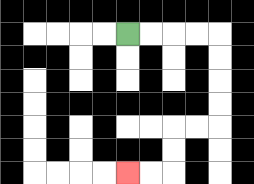{'start': '[5, 1]', 'end': '[5, 7]', 'path_directions': 'R,R,R,R,D,D,D,D,L,L,D,D,L,L', 'path_coordinates': '[[5, 1], [6, 1], [7, 1], [8, 1], [9, 1], [9, 2], [9, 3], [9, 4], [9, 5], [8, 5], [7, 5], [7, 6], [7, 7], [6, 7], [5, 7]]'}